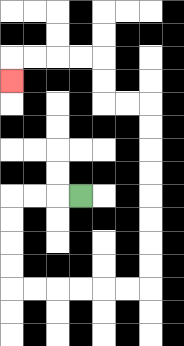{'start': '[3, 8]', 'end': '[0, 3]', 'path_directions': 'L,L,L,D,D,D,D,R,R,R,R,R,R,U,U,U,U,U,U,U,U,L,L,U,U,L,L,L,L,D', 'path_coordinates': '[[3, 8], [2, 8], [1, 8], [0, 8], [0, 9], [0, 10], [0, 11], [0, 12], [1, 12], [2, 12], [3, 12], [4, 12], [5, 12], [6, 12], [6, 11], [6, 10], [6, 9], [6, 8], [6, 7], [6, 6], [6, 5], [6, 4], [5, 4], [4, 4], [4, 3], [4, 2], [3, 2], [2, 2], [1, 2], [0, 2], [0, 3]]'}